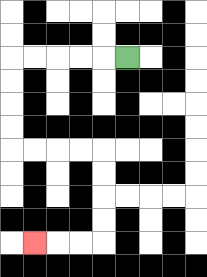{'start': '[5, 2]', 'end': '[1, 10]', 'path_directions': 'L,L,L,L,L,D,D,D,D,R,R,R,R,D,D,D,D,L,L,L', 'path_coordinates': '[[5, 2], [4, 2], [3, 2], [2, 2], [1, 2], [0, 2], [0, 3], [0, 4], [0, 5], [0, 6], [1, 6], [2, 6], [3, 6], [4, 6], [4, 7], [4, 8], [4, 9], [4, 10], [3, 10], [2, 10], [1, 10]]'}